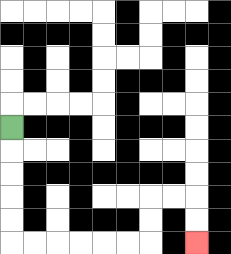{'start': '[0, 5]', 'end': '[8, 10]', 'path_directions': 'D,D,D,D,D,R,R,R,R,R,R,U,U,R,R,D,D', 'path_coordinates': '[[0, 5], [0, 6], [0, 7], [0, 8], [0, 9], [0, 10], [1, 10], [2, 10], [3, 10], [4, 10], [5, 10], [6, 10], [6, 9], [6, 8], [7, 8], [8, 8], [8, 9], [8, 10]]'}